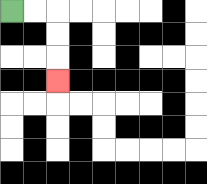{'start': '[0, 0]', 'end': '[2, 3]', 'path_directions': 'R,R,D,D,D', 'path_coordinates': '[[0, 0], [1, 0], [2, 0], [2, 1], [2, 2], [2, 3]]'}